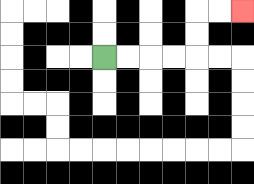{'start': '[4, 2]', 'end': '[10, 0]', 'path_directions': 'R,R,R,R,U,U,R,R', 'path_coordinates': '[[4, 2], [5, 2], [6, 2], [7, 2], [8, 2], [8, 1], [8, 0], [9, 0], [10, 0]]'}